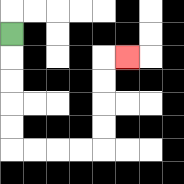{'start': '[0, 1]', 'end': '[5, 2]', 'path_directions': 'D,D,D,D,D,R,R,R,R,U,U,U,U,R', 'path_coordinates': '[[0, 1], [0, 2], [0, 3], [0, 4], [0, 5], [0, 6], [1, 6], [2, 6], [3, 6], [4, 6], [4, 5], [4, 4], [4, 3], [4, 2], [5, 2]]'}